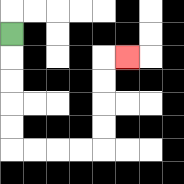{'start': '[0, 1]', 'end': '[5, 2]', 'path_directions': 'D,D,D,D,D,R,R,R,R,U,U,U,U,R', 'path_coordinates': '[[0, 1], [0, 2], [0, 3], [0, 4], [0, 5], [0, 6], [1, 6], [2, 6], [3, 6], [4, 6], [4, 5], [4, 4], [4, 3], [4, 2], [5, 2]]'}